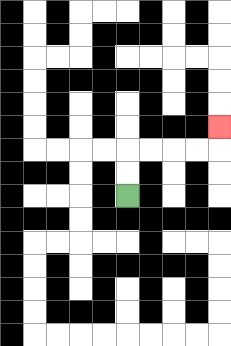{'start': '[5, 8]', 'end': '[9, 5]', 'path_directions': 'U,U,R,R,R,R,U', 'path_coordinates': '[[5, 8], [5, 7], [5, 6], [6, 6], [7, 6], [8, 6], [9, 6], [9, 5]]'}